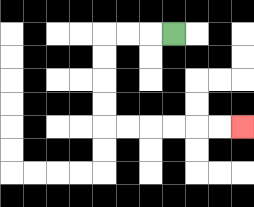{'start': '[7, 1]', 'end': '[10, 5]', 'path_directions': 'L,L,L,D,D,D,D,R,R,R,R,R,R', 'path_coordinates': '[[7, 1], [6, 1], [5, 1], [4, 1], [4, 2], [4, 3], [4, 4], [4, 5], [5, 5], [6, 5], [7, 5], [8, 5], [9, 5], [10, 5]]'}